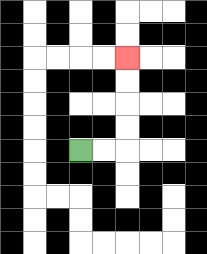{'start': '[3, 6]', 'end': '[5, 2]', 'path_directions': 'R,R,U,U,U,U', 'path_coordinates': '[[3, 6], [4, 6], [5, 6], [5, 5], [5, 4], [5, 3], [5, 2]]'}